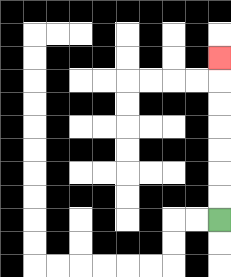{'start': '[9, 9]', 'end': '[9, 2]', 'path_directions': 'U,U,U,U,U,U,U', 'path_coordinates': '[[9, 9], [9, 8], [9, 7], [9, 6], [9, 5], [9, 4], [9, 3], [9, 2]]'}